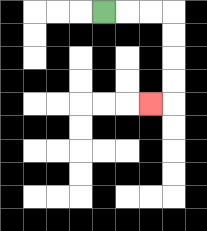{'start': '[4, 0]', 'end': '[6, 4]', 'path_directions': 'R,R,R,D,D,D,D,L', 'path_coordinates': '[[4, 0], [5, 0], [6, 0], [7, 0], [7, 1], [7, 2], [7, 3], [7, 4], [6, 4]]'}